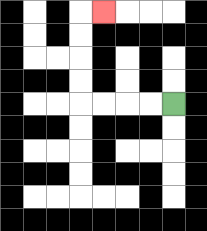{'start': '[7, 4]', 'end': '[4, 0]', 'path_directions': 'L,L,L,L,U,U,U,U,R', 'path_coordinates': '[[7, 4], [6, 4], [5, 4], [4, 4], [3, 4], [3, 3], [3, 2], [3, 1], [3, 0], [4, 0]]'}